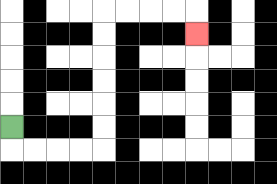{'start': '[0, 5]', 'end': '[8, 1]', 'path_directions': 'D,R,R,R,R,U,U,U,U,U,U,R,R,R,R,D', 'path_coordinates': '[[0, 5], [0, 6], [1, 6], [2, 6], [3, 6], [4, 6], [4, 5], [4, 4], [4, 3], [4, 2], [4, 1], [4, 0], [5, 0], [6, 0], [7, 0], [8, 0], [8, 1]]'}